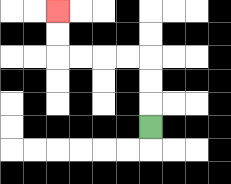{'start': '[6, 5]', 'end': '[2, 0]', 'path_directions': 'U,U,U,L,L,L,L,U,U', 'path_coordinates': '[[6, 5], [6, 4], [6, 3], [6, 2], [5, 2], [4, 2], [3, 2], [2, 2], [2, 1], [2, 0]]'}